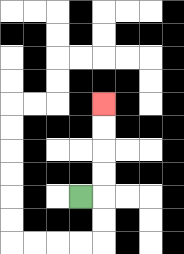{'start': '[3, 8]', 'end': '[4, 4]', 'path_directions': 'R,U,U,U,U', 'path_coordinates': '[[3, 8], [4, 8], [4, 7], [4, 6], [4, 5], [4, 4]]'}